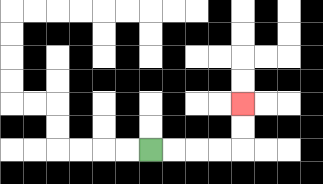{'start': '[6, 6]', 'end': '[10, 4]', 'path_directions': 'R,R,R,R,U,U', 'path_coordinates': '[[6, 6], [7, 6], [8, 6], [9, 6], [10, 6], [10, 5], [10, 4]]'}